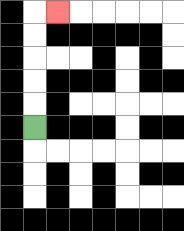{'start': '[1, 5]', 'end': '[2, 0]', 'path_directions': 'U,U,U,U,U,R', 'path_coordinates': '[[1, 5], [1, 4], [1, 3], [1, 2], [1, 1], [1, 0], [2, 0]]'}